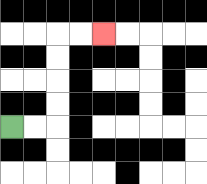{'start': '[0, 5]', 'end': '[4, 1]', 'path_directions': 'R,R,U,U,U,U,R,R', 'path_coordinates': '[[0, 5], [1, 5], [2, 5], [2, 4], [2, 3], [2, 2], [2, 1], [3, 1], [4, 1]]'}